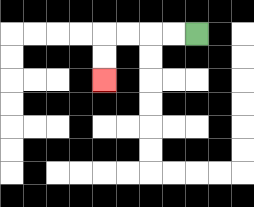{'start': '[8, 1]', 'end': '[4, 3]', 'path_directions': 'L,L,L,L,D,D', 'path_coordinates': '[[8, 1], [7, 1], [6, 1], [5, 1], [4, 1], [4, 2], [4, 3]]'}